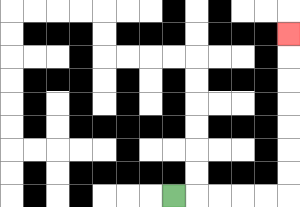{'start': '[7, 8]', 'end': '[12, 1]', 'path_directions': 'R,R,R,R,R,U,U,U,U,U,U,U', 'path_coordinates': '[[7, 8], [8, 8], [9, 8], [10, 8], [11, 8], [12, 8], [12, 7], [12, 6], [12, 5], [12, 4], [12, 3], [12, 2], [12, 1]]'}